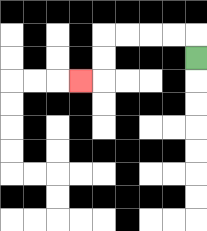{'start': '[8, 2]', 'end': '[3, 3]', 'path_directions': 'U,L,L,L,L,D,D,L', 'path_coordinates': '[[8, 2], [8, 1], [7, 1], [6, 1], [5, 1], [4, 1], [4, 2], [4, 3], [3, 3]]'}